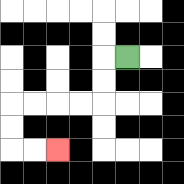{'start': '[5, 2]', 'end': '[2, 6]', 'path_directions': 'L,D,D,L,L,L,L,D,D,R,R', 'path_coordinates': '[[5, 2], [4, 2], [4, 3], [4, 4], [3, 4], [2, 4], [1, 4], [0, 4], [0, 5], [0, 6], [1, 6], [2, 6]]'}